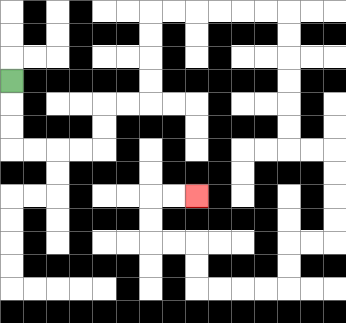{'start': '[0, 3]', 'end': '[8, 8]', 'path_directions': 'D,D,D,R,R,R,R,U,U,R,R,U,U,U,U,R,R,R,R,R,R,D,D,D,D,D,D,R,R,D,D,D,D,L,L,D,D,L,L,L,L,U,U,L,L,U,U,R,R', 'path_coordinates': '[[0, 3], [0, 4], [0, 5], [0, 6], [1, 6], [2, 6], [3, 6], [4, 6], [4, 5], [4, 4], [5, 4], [6, 4], [6, 3], [6, 2], [6, 1], [6, 0], [7, 0], [8, 0], [9, 0], [10, 0], [11, 0], [12, 0], [12, 1], [12, 2], [12, 3], [12, 4], [12, 5], [12, 6], [13, 6], [14, 6], [14, 7], [14, 8], [14, 9], [14, 10], [13, 10], [12, 10], [12, 11], [12, 12], [11, 12], [10, 12], [9, 12], [8, 12], [8, 11], [8, 10], [7, 10], [6, 10], [6, 9], [6, 8], [7, 8], [8, 8]]'}